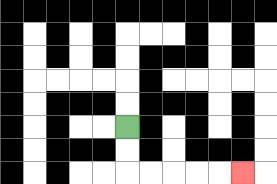{'start': '[5, 5]', 'end': '[10, 7]', 'path_directions': 'D,D,R,R,R,R,R', 'path_coordinates': '[[5, 5], [5, 6], [5, 7], [6, 7], [7, 7], [8, 7], [9, 7], [10, 7]]'}